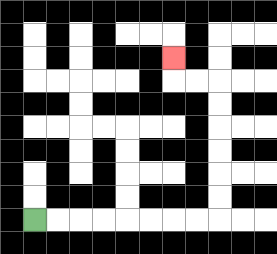{'start': '[1, 9]', 'end': '[7, 2]', 'path_directions': 'R,R,R,R,R,R,R,R,U,U,U,U,U,U,L,L,U', 'path_coordinates': '[[1, 9], [2, 9], [3, 9], [4, 9], [5, 9], [6, 9], [7, 9], [8, 9], [9, 9], [9, 8], [9, 7], [9, 6], [9, 5], [9, 4], [9, 3], [8, 3], [7, 3], [7, 2]]'}